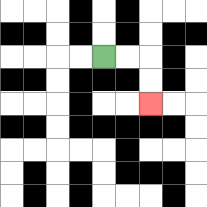{'start': '[4, 2]', 'end': '[6, 4]', 'path_directions': 'R,R,D,D', 'path_coordinates': '[[4, 2], [5, 2], [6, 2], [6, 3], [6, 4]]'}